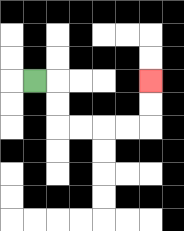{'start': '[1, 3]', 'end': '[6, 3]', 'path_directions': 'R,D,D,R,R,R,R,U,U', 'path_coordinates': '[[1, 3], [2, 3], [2, 4], [2, 5], [3, 5], [4, 5], [5, 5], [6, 5], [6, 4], [6, 3]]'}